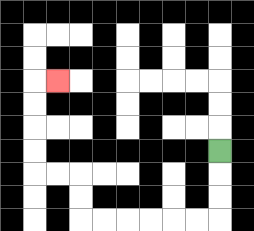{'start': '[9, 6]', 'end': '[2, 3]', 'path_directions': 'D,D,D,L,L,L,L,L,L,U,U,L,L,U,U,U,U,R', 'path_coordinates': '[[9, 6], [9, 7], [9, 8], [9, 9], [8, 9], [7, 9], [6, 9], [5, 9], [4, 9], [3, 9], [3, 8], [3, 7], [2, 7], [1, 7], [1, 6], [1, 5], [1, 4], [1, 3], [2, 3]]'}